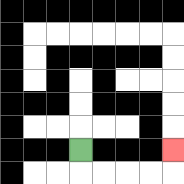{'start': '[3, 6]', 'end': '[7, 6]', 'path_directions': 'D,R,R,R,R,U', 'path_coordinates': '[[3, 6], [3, 7], [4, 7], [5, 7], [6, 7], [7, 7], [7, 6]]'}